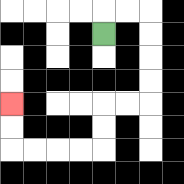{'start': '[4, 1]', 'end': '[0, 4]', 'path_directions': 'U,R,R,D,D,D,D,L,L,D,D,L,L,L,L,U,U', 'path_coordinates': '[[4, 1], [4, 0], [5, 0], [6, 0], [6, 1], [6, 2], [6, 3], [6, 4], [5, 4], [4, 4], [4, 5], [4, 6], [3, 6], [2, 6], [1, 6], [0, 6], [0, 5], [0, 4]]'}